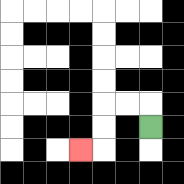{'start': '[6, 5]', 'end': '[3, 6]', 'path_directions': 'U,L,L,D,D,L', 'path_coordinates': '[[6, 5], [6, 4], [5, 4], [4, 4], [4, 5], [4, 6], [3, 6]]'}